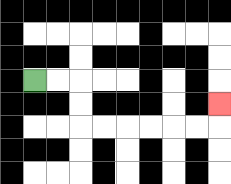{'start': '[1, 3]', 'end': '[9, 4]', 'path_directions': 'R,R,D,D,R,R,R,R,R,R,U', 'path_coordinates': '[[1, 3], [2, 3], [3, 3], [3, 4], [3, 5], [4, 5], [5, 5], [6, 5], [7, 5], [8, 5], [9, 5], [9, 4]]'}